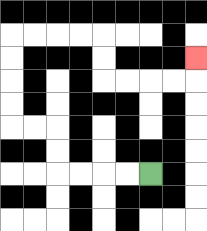{'start': '[6, 7]', 'end': '[8, 2]', 'path_directions': 'L,L,L,L,U,U,L,L,U,U,U,U,R,R,R,R,D,D,R,R,R,R,U', 'path_coordinates': '[[6, 7], [5, 7], [4, 7], [3, 7], [2, 7], [2, 6], [2, 5], [1, 5], [0, 5], [0, 4], [0, 3], [0, 2], [0, 1], [1, 1], [2, 1], [3, 1], [4, 1], [4, 2], [4, 3], [5, 3], [6, 3], [7, 3], [8, 3], [8, 2]]'}